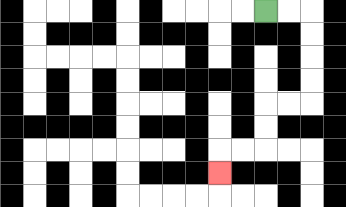{'start': '[11, 0]', 'end': '[9, 7]', 'path_directions': 'R,R,D,D,D,D,L,L,D,D,L,L,D', 'path_coordinates': '[[11, 0], [12, 0], [13, 0], [13, 1], [13, 2], [13, 3], [13, 4], [12, 4], [11, 4], [11, 5], [11, 6], [10, 6], [9, 6], [9, 7]]'}